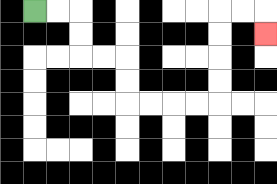{'start': '[1, 0]', 'end': '[11, 1]', 'path_directions': 'R,R,D,D,R,R,D,D,R,R,R,R,U,U,U,U,R,R,D', 'path_coordinates': '[[1, 0], [2, 0], [3, 0], [3, 1], [3, 2], [4, 2], [5, 2], [5, 3], [5, 4], [6, 4], [7, 4], [8, 4], [9, 4], [9, 3], [9, 2], [9, 1], [9, 0], [10, 0], [11, 0], [11, 1]]'}